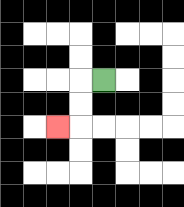{'start': '[4, 3]', 'end': '[2, 5]', 'path_directions': 'L,D,D,L', 'path_coordinates': '[[4, 3], [3, 3], [3, 4], [3, 5], [2, 5]]'}